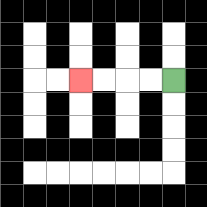{'start': '[7, 3]', 'end': '[3, 3]', 'path_directions': 'L,L,L,L', 'path_coordinates': '[[7, 3], [6, 3], [5, 3], [4, 3], [3, 3]]'}